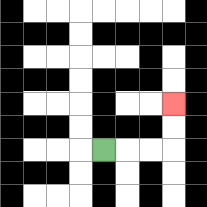{'start': '[4, 6]', 'end': '[7, 4]', 'path_directions': 'R,R,R,U,U', 'path_coordinates': '[[4, 6], [5, 6], [6, 6], [7, 6], [7, 5], [7, 4]]'}